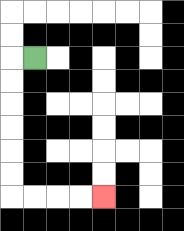{'start': '[1, 2]', 'end': '[4, 8]', 'path_directions': 'L,D,D,D,D,D,D,R,R,R,R', 'path_coordinates': '[[1, 2], [0, 2], [0, 3], [0, 4], [0, 5], [0, 6], [0, 7], [0, 8], [1, 8], [2, 8], [3, 8], [4, 8]]'}